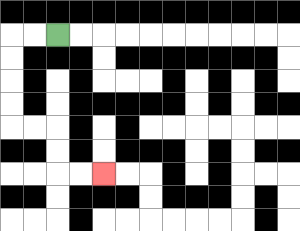{'start': '[2, 1]', 'end': '[4, 7]', 'path_directions': 'L,L,D,D,D,D,R,R,D,D,R,R', 'path_coordinates': '[[2, 1], [1, 1], [0, 1], [0, 2], [0, 3], [0, 4], [0, 5], [1, 5], [2, 5], [2, 6], [2, 7], [3, 7], [4, 7]]'}